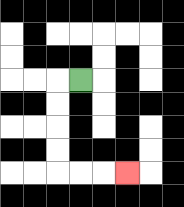{'start': '[3, 3]', 'end': '[5, 7]', 'path_directions': 'L,D,D,D,D,R,R,R', 'path_coordinates': '[[3, 3], [2, 3], [2, 4], [2, 5], [2, 6], [2, 7], [3, 7], [4, 7], [5, 7]]'}